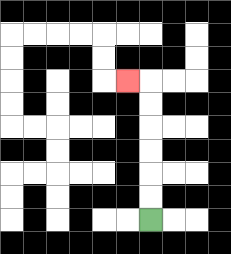{'start': '[6, 9]', 'end': '[5, 3]', 'path_directions': 'U,U,U,U,U,U,L', 'path_coordinates': '[[6, 9], [6, 8], [6, 7], [6, 6], [6, 5], [6, 4], [6, 3], [5, 3]]'}